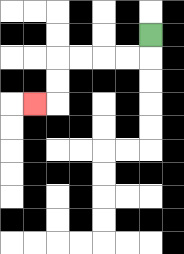{'start': '[6, 1]', 'end': '[1, 4]', 'path_directions': 'D,L,L,L,L,D,D,L', 'path_coordinates': '[[6, 1], [6, 2], [5, 2], [4, 2], [3, 2], [2, 2], [2, 3], [2, 4], [1, 4]]'}